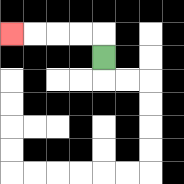{'start': '[4, 2]', 'end': '[0, 1]', 'path_directions': 'U,L,L,L,L', 'path_coordinates': '[[4, 2], [4, 1], [3, 1], [2, 1], [1, 1], [0, 1]]'}